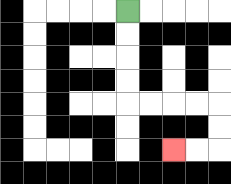{'start': '[5, 0]', 'end': '[7, 6]', 'path_directions': 'D,D,D,D,R,R,R,R,D,D,L,L', 'path_coordinates': '[[5, 0], [5, 1], [5, 2], [5, 3], [5, 4], [6, 4], [7, 4], [8, 4], [9, 4], [9, 5], [9, 6], [8, 6], [7, 6]]'}